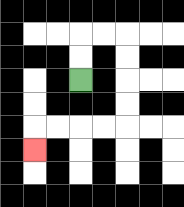{'start': '[3, 3]', 'end': '[1, 6]', 'path_directions': 'U,U,R,R,D,D,D,D,L,L,L,L,D', 'path_coordinates': '[[3, 3], [3, 2], [3, 1], [4, 1], [5, 1], [5, 2], [5, 3], [5, 4], [5, 5], [4, 5], [3, 5], [2, 5], [1, 5], [1, 6]]'}